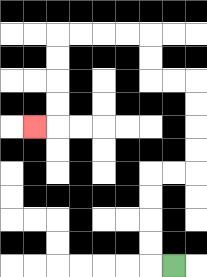{'start': '[7, 11]', 'end': '[1, 5]', 'path_directions': 'L,U,U,U,U,R,R,U,U,U,U,L,L,U,U,L,L,L,L,D,D,D,D,L', 'path_coordinates': '[[7, 11], [6, 11], [6, 10], [6, 9], [6, 8], [6, 7], [7, 7], [8, 7], [8, 6], [8, 5], [8, 4], [8, 3], [7, 3], [6, 3], [6, 2], [6, 1], [5, 1], [4, 1], [3, 1], [2, 1], [2, 2], [2, 3], [2, 4], [2, 5], [1, 5]]'}